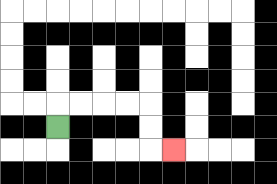{'start': '[2, 5]', 'end': '[7, 6]', 'path_directions': 'U,R,R,R,R,D,D,R', 'path_coordinates': '[[2, 5], [2, 4], [3, 4], [4, 4], [5, 4], [6, 4], [6, 5], [6, 6], [7, 6]]'}